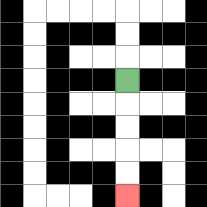{'start': '[5, 3]', 'end': '[5, 8]', 'path_directions': 'D,D,D,D,D', 'path_coordinates': '[[5, 3], [5, 4], [5, 5], [5, 6], [5, 7], [5, 8]]'}